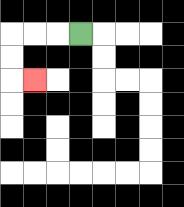{'start': '[3, 1]', 'end': '[1, 3]', 'path_directions': 'L,L,L,D,D,R', 'path_coordinates': '[[3, 1], [2, 1], [1, 1], [0, 1], [0, 2], [0, 3], [1, 3]]'}